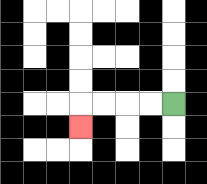{'start': '[7, 4]', 'end': '[3, 5]', 'path_directions': 'L,L,L,L,D', 'path_coordinates': '[[7, 4], [6, 4], [5, 4], [4, 4], [3, 4], [3, 5]]'}